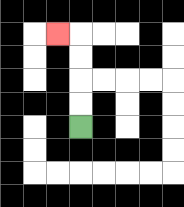{'start': '[3, 5]', 'end': '[2, 1]', 'path_directions': 'U,U,U,U,L', 'path_coordinates': '[[3, 5], [3, 4], [3, 3], [3, 2], [3, 1], [2, 1]]'}